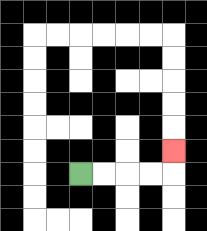{'start': '[3, 7]', 'end': '[7, 6]', 'path_directions': 'R,R,R,R,U', 'path_coordinates': '[[3, 7], [4, 7], [5, 7], [6, 7], [7, 7], [7, 6]]'}